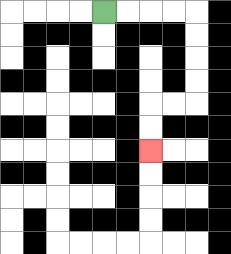{'start': '[4, 0]', 'end': '[6, 6]', 'path_directions': 'R,R,R,R,D,D,D,D,L,L,D,D', 'path_coordinates': '[[4, 0], [5, 0], [6, 0], [7, 0], [8, 0], [8, 1], [8, 2], [8, 3], [8, 4], [7, 4], [6, 4], [6, 5], [6, 6]]'}